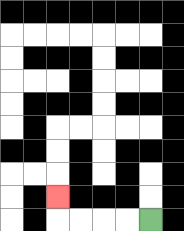{'start': '[6, 9]', 'end': '[2, 8]', 'path_directions': 'L,L,L,L,U', 'path_coordinates': '[[6, 9], [5, 9], [4, 9], [3, 9], [2, 9], [2, 8]]'}